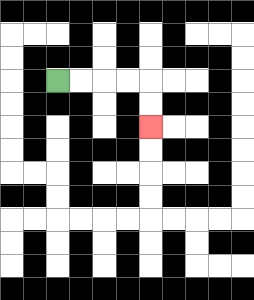{'start': '[2, 3]', 'end': '[6, 5]', 'path_directions': 'R,R,R,R,D,D', 'path_coordinates': '[[2, 3], [3, 3], [4, 3], [5, 3], [6, 3], [6, 4], [6, 5]]'}